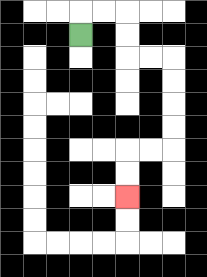{'start': '[3, 1]', 'end': '[5, 8]', 'path_directions': 'U,R,R,D,D,R,R,D,D,D,D,L,L,D,D', 'path_coordinates': '[[3, 1], [3, 0], [4, 0], [5, 0], [5, 1], [5, 2], [6, 2], [7, 2], [7, 3], [7, 4], [7, 5], [7, 6], [6, 6], [5, 6], [5, 7], [5, 8]]'}